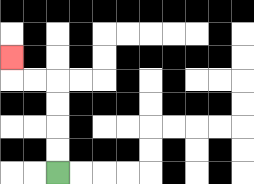{'start': '[2, 7]', 'end': '[0, 2]', 'path_directions': 'U,U,U,U,L,L,U', 'path_coordinates': '[[2, 7], [2, 6], [2, 5], [2, 4], [2, 3], [1, 3], [0, 3], [0, 2]]'}